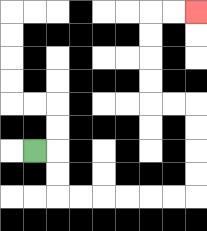{'start': '[1, 6]', 'end': '[8, 0]', 'path_directions': 'R,D,D,R,R,R,R,R,R,U,U,U,U,L,L,U,U,U,U,R,R', 'path_coordinates': '[[1, 6], [2, 6], [2, 7], [2, 8], [3, 8], [4, 8], [5, 8], [6, 8], [7, 8], [8, 8], [8, 7], [8, 6], [8, 5], [8, 4], [7, 4], [6, 4], [6, 3], [6, 2], [6, 1], [6, 0], [7, 0], [8, 0]]'}